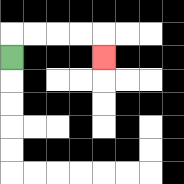{'start': '[0, 2]', 'end': '[4, 2]', 'path_directions': 'U,R,R,R,R,D', 'path_coordinates': '[[0, 2], [0, 1], [1, 1], [2, 1], [3, 1], [4, 1], [4, 2]]'}